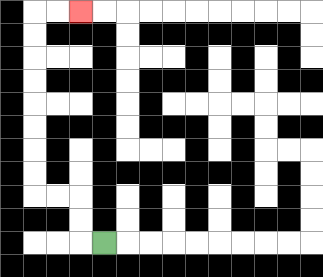{'start': '[4, 10]', 'end': '[3, 0]', 'path_directions': 'L,U,U,L,L,U,U,U,U,U,U,U,U,R,R', 'path_coordinates': '[[4, 10], [3, 10], [3, 9], [3, 8], [2, 8], [1, 8], [1, 7], [1, 6], [1, 5], [1, 4], [1, 3], [1, 2], [1, 1], [1, 0], [2, 0], [3, 0]]'}